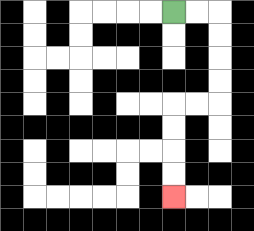{'start': '[7, 0]', 'end': '[7, 8]', 'path_directions': 'R,R,D,D,D,D,L,L,D,D,D,D', 'path_coordinates': '[[7, 0], [8, 0], [9, 0], [9, 1], [9, 2], [9, 3], [9, 4], [8, 4], [7, 4], [7, 5], [7, 6], [7, 7], [7, 8]]'}